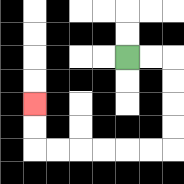{'start': '[5, 2]', 'end': '[1, 4]', 'path_directions': 'R,R,D,D,D,D,L,L,L,L,L,L,U,U', 'path_coordinates': '[[5, 2], [6, 2], [7, 2], [7, 3], [7, 4], [7, 5], [7, 6], [6, 6], [5, 6], [4, 6], [3, 6], [2, 6], [1, 6], [1, 5], [1, 4]]'}